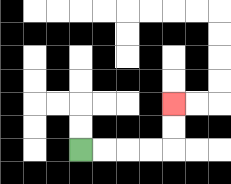{'start': '[3, 6]', 'end': '[7, 4]', 'path_directions': 'R,R,R,R,U,U', 'path_coordinates': '[[3, 6], [4, 6], [5, 6], [6, 6], [7, 6], [7, 5], [7, 4]]'}